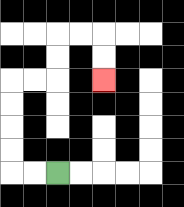{'start': '[2, 7]', 'end': '[4, 3]', 'path_directions': 'L,L,U,U,U,U,R,R,U,U,R,R,D,D', 'path_coordinates': '[[2, 7], [1, 7], [0, 7], [0, 6], [0, 5], [0, 4], [0, 3], [1, 3], [2, 3], [2, 2], [2, 1], [3, 1], [4, 1], [4, 2], [4, 3]]'}